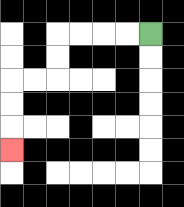{'start': '[6, 1]', 'end': '[0, 6]', 'path_directions': 'L,L,L,L,D,D,L,L,D,D,D', 'path_coordinates': '[[6, 1], [5, 1], [4, 1], [3, 1], [2, 1], [2, 2], [2, 3], [1, 3], [0, 3], [0, 4], [0, 5], [0, 6]]'}